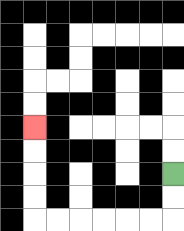{'start': '[7, 7]', 'end': '[1, 5]', 'path_directions': 'D,D,L,L,L,L,L,L,U,U,U,U', 'path_coordinates': '[[7, 7], [7, 8], [7, 9], [6, 9], [5, 9], [4, 9], [3, 9], [2, 9], [1, 9], [1, 8], [1, 7], [1, 6], [1, 5]]'}